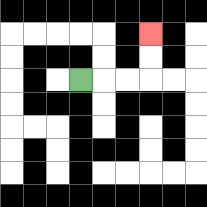{'start': '[3, 3]', 'end': '[6, 1]', 'path_directions': 'R,R,R,U,U', 'path_coordinates': '[[3, 3], [4, 3], [5, 3], [6, 3], [6, 2], [6, 1]]'}